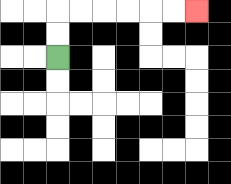{'start': '[2, 2]', 'end': '[8, 0]', 'path_directions': 'U,U,R,R,R,R,R,R', 'path_coordinates': '[[2, 2], [2, 1], [2, 0], [3, 0], [4, 0], [5, 0], [6, 0], [7, 0], [8, 0]]'}